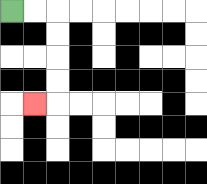{'start': '[0, 0]', 'end': '[1, 4]', 'path_directions': 'R,R,D,D,D,D,L', 'path_coordinates': '[[0, 0], [1, 0], [2, 0], [2, 1], [2, 2], [2, 3], [2, 4], [1, 4]]'}